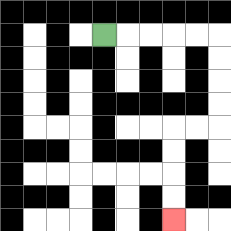{'start': '[4, 1]', 'end': '[7, 9]', 'path_directions': 'R,R,R,R,R,D,D,D,D,L,L,D,D,D,D', 'path_coordinates': '[[4, 1], [5, 1], [6, 1], [7, 1], [8, 1], [9, 1], [9, 2], [9, 3], [9, 4], [9, 5], [8, 5], [7, 5], [7, 6], [7, 7], [7, 8], [7, 9]]'}